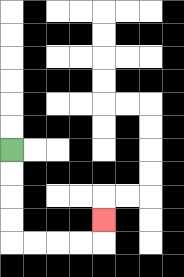{'start': '[0, 6]', 'end': '[4, 9]', 'path_directions': 'D,D,D,D,R,R,R,R,U', 'path_coordinates': '[[0, 6], [0, 7], [0, 8], [0, 9], [0, 10], [1, 10], [2, 10], [3, 10], [4, 10], [4, 9]]'}